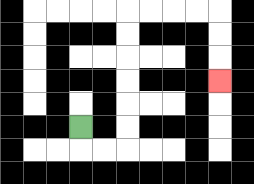{'start': '[3, 5]', 'end': '[9, 3]', 'path_directions': 'D,R,R,U,U,U,U,U,U,R,R,R,R,D,D,D', 'path_coordinates': '[[3, 5], [3, 6], [4, 6], [5, 6], [5, 5], [5, 4], [5, 3], [5, 2], [5, 1], [5, 0], [6, 0], [7, 0], [8, 0], [9, 0], [9, 1], [9, 2], [9, 3]]'}